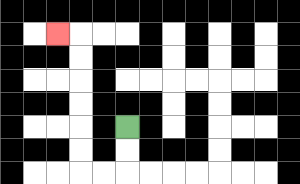{'start': '[5, 5]', 'end': '[2, 1]', 'path_directions': 'D,D,L,L,U,U,U,U,U,U,L', 'path_coordinates': '[[5, 5], [5, 6], [5, 7], [4, 7], [3, 7], [3, 6], [3, 5], [3, 4], [3, 3], [3, 2], [3, 1], [2, 1]]'}